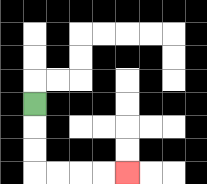{'start': '[1, 4]', 'end': '[5, 7]', 'path_directions': 'D,D,D,R,R,R,R', 'path_coordinates': '[[1, 4], [1, 5], [1, 6], [1, 7], [2, 7], [3, 7], [4, 7], [5, 7]]'}